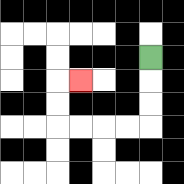{'start': '[6, 2]', 'end': '[3, 3]', 'path_directions': 'D,D,D,L,L,L,L,U,U,R', 'path_coordinates': '[[6, 2], [6, 3], [6, 4], [6, 5], [5, 5], [4, 5], [3, 5], [2, 5], [2, 4], [2, 3], [3, 3]]'}